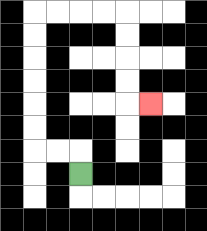{'start': '[3, 7]', 'end': '[6, 4]', 'path_directions': 'U,L,L,U,U,U,U,U,U,R,R,R,R,D,D,D,D,R', 'path_coordinates': '[[3, 7], [3, 6], [2, 6], [1, 6], [1, 5], [1, 4], [1, 3], [1, 2], [1, 1], [1, 0], [2, 0], [3, 0], [4, 0], [5, 0], [5, 1], [5, 2], [5, 3], [5, 4], [6, 4]]'}